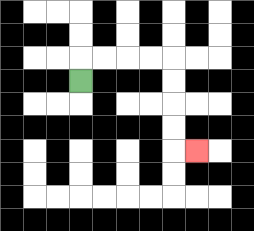{'start': '[3, 3]', 'end': '[8, 6]', 'path_directions': 'U,R,R,R,R,D,D,D,D,R', 'path_coordinates': '[[3, 3], [3, 2], [4, 2], [5, 2], [6, 2], [7, 2], [7, 3], [7, 4], [7, 5], [7, 6], [8, 6]]'}